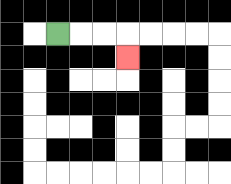{'start': '[2, 1]', 'end': '[5, 2]', 'path_directions': 'R,R,R,D', 'path_coordinates': '[[2, 1], [3, 1], [4, 1], [5, 1], [5, 2]]'}